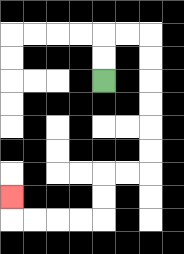{'start': '[4, 3]', 'end': '[0, 8]', 'path_directions': 'U,U,R,R,D,D,D,D,D,D,L,L,D,D,L,L,L,L,U', 'path_coordinates': '[[4, 3], [4, 2], [4, 1], [5, 1], [6, 1], [6, 2], [6, 3], [6, 4], [6, 5], [6, 6], [6, 7], [5, 7], [4, 7], [4, 8], [4, 9], [3, 9], [2, 9], [1, 9], [0, 9], [0, 8]]'}